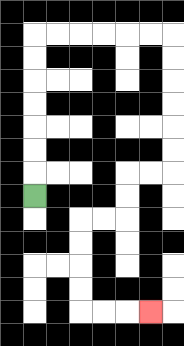{'start': '[1, 8]', 'end': '[6, 13]', 'path_directions': 'U,U,U,U,U,U,U,R,R,R,R,R,R,D,D,D,D,D,D,L,L,D,D,L,L,D,D,D,D,R,R,R', 'path_coordinates': '[[1, 8], [1, 7], [1, 6], [1, 5], [1, 4], [1, 3], [1, 2], [1, 1], [2, 1], [3, 1], [4, 1], [5, 1], [6, 1], [7, 1], [7, 2], [7, 3], [7, 4], [7, 5], [7, 6], [7, 7], [6, 7], [5, 7], [5, 8], [5, 9], [4, 9], [3, 9], [3, 10], [3, 11], [3, 12], [3, 13], [4, 13], [5, 13], [6, 13]]'}